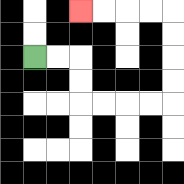{'start': '[1, 2]', 'end': '[3, 0]', 'path_directions': 'R,R,D,D,R,R,R,R,U,U,U,U,L,L,L,L', 'path_coordinates': '[[1, 2], [2, 2], [3, 2], [3, 3], [3, 4], [4, 4], [5, 4], [6, 4], [7, 4], [7, 3], [7, 2], [7, 1], [7, 0], [6, 0], [5, 0], [4, 0], [3, 0]]'}